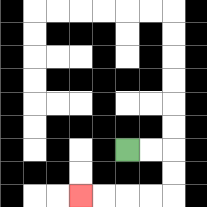{'start': '[5, 6]', 'end': '[3, 8]', 'path_directions': 'R,R,D,D,L,L,L,L', 'path_coordinates': '[[5, 6], [6, 6], [7, 6], [7, 7], [7, 8], [6, 8], [5, 8], [4, 8], [3, 8]]'}